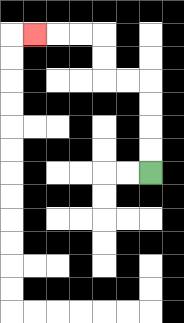{'start': '[6, 7]', 'end': '[1, 1]', 'path_directions': 'U,U,U,U,L,L,U,U,L,L,L', 'path_coordinates': '[[6, 7], [6, 6], [6, 5], [6, 4], [6, 3], [5, 3], [4, 3], [4, 2], [4, 1], [3, 1], [2, 1], [1, 1]]'}